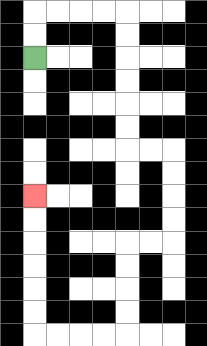{'start': '[1, 2]', 'end': '[1, 8]', 'path_directions': 'U,U,R,R,R,R,D,D,D,D,D,D,R,R,D,D,D,D,L,L,D,D,D,D,L,L,L,L,U,U,U,U,U,U', 'path_coordinates': '[[1, 2], [1, 1], [1, 0], [2, 0], [3, 0], [4, 0], [5, 0], [5, 1], [5, 2], [5, 3], [5, 4], [5, 5], [5, 6], [6, 6], [7, 6], [7, 7], [7, 8], [7, 9], [7, 10], [6, 10], [5, 10], [5, 11], [5, 12], [5, 13], [5, 14], [4, 14], [3, 14], [2, 14], [1, 14], [1, 13], [1, 12], [1, 11], [1, 10], [1, 9], [1, 8]]'}